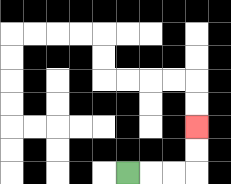{'start': '[5, 7]', 'end': '[8, 5]', 'path_directions': 'R,R,R,U,U', 'path_coordinates': '[[5, 7], [6, 7], [7, 7], [8, 7], [8, 6], [8, 5]]'}